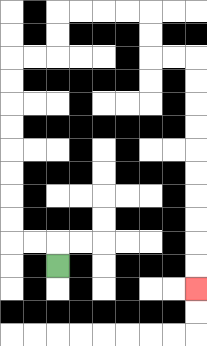{'start': '[2, 11]', 'end': '[8, 12]', 'path_directions': 'U,L,L,U,U,U,U,U,U,U,U,R,R,U,U,R,R,R,R,D,D,R,R,D,D,D,D,D,D,D,D,D,D', 'path_coordinates': '[[2, 11], [2, 10], [1, 10], [0, 10], [0, 9], [0, 8], [0, 7], [0, 6], [0, 5], [0, 4], [0, 3], [0, 2], [1, 2], [2, 2], [2, 1], [2, 0], [3, 0], [4, 0], [5, 0], [6, 0], [6, 1], [6, 2], [7, 2], [8, 2], [8, 3], [8, 4], [8, 5], [8, 6], [8, 7], [8, 8], [8, 9], [8, 10], [8, 11], [8, 12]]'}